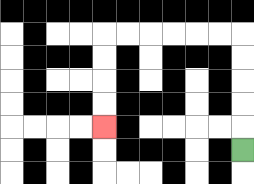{'start': '[10, 6]', 'end': '[4, 5]', 'path_directions': 'U,U,U,U,U,L,L,L,L,L,L,D,D,D,D', 'path_coordinates': '[[10, 6], [10, 5], [10, 4], [10, 3], [10, 2], [10, 1], [9, 1], [8, 1], [7, 1], [6, 1], [5, 1], [4, 1], [4, 2], [4, 3], [4, 4], [4, 5]]'}